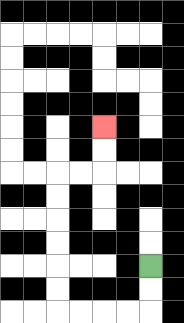{'start': '[6, 11]', 'end': '[4, 5]', 'path_directions': 'D,D,L,L,L,L,U,U,U,U,U,U,R,R,U,U', 'path_coordinates': '[[6, 11], [6, 12], [6, 13], [5, 13], [4, 13], [3, 13], [2, 13], [2, 12], [2, 11], [2, 10], [2, 9], [2, 8], [2, 7], [3, 7], [4, 7], [4, 6], [4, 5]]'}